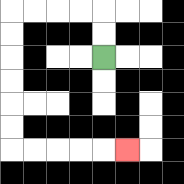{'start': '[4, 2]', 'end': '[5, 6]', 'path_directions': 'U,U,L,L,L,L,D,D,D,D,D,D,R,R,R,R,R', 'path_coordinates': '[[4, 2], [4, 1], [4, 0], [3, 0], [2, 0], [1, 0], [0, 0], [0, 1], [0, 2], [0, 3], [0, 4], [0, 5], [0, 6], [1, 6], [2, 6], [3, 6], [4, 6], [5, 6]]'}